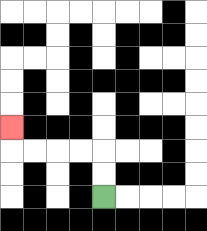{'start': '[4, 8]', 'end': '[0, 5]', 'path_directions': 'U,U,L,L,L,L,U', 'path_coordinates': '[[4, 8], [4, 7], [4, 6], [3, 6], [2, 6], [1, 6], [0, 6], [0, 5]]'}